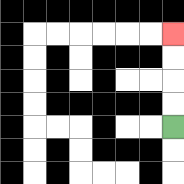{'start': '[7, 5]', 'end': '[7, 1]', 'path_directions': 'U,U,U,U', 'path_coordinates': '[[7, 5], [7, 4], [7, 3], [7, 2], [7, 1]]'}